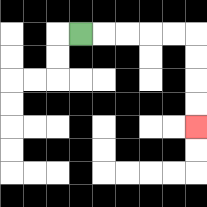{'start': '[3, 1]', 'end': '[8, 5]', 'path_directions': 'R,R,R,R,R,D,D,D,D', 'path_coordinates': '[[3, 1], [4, 1], [5, 1], [6, 1], [7, 1], [8, 1], [8, 2], [8, 3], [8, 4], [8, 5]]'}